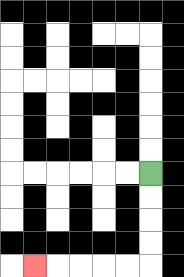{'start': '[6, 7]', 'end': '[1, 11]', 'path_directions': 'D,D,D,D,L,L,L,L,L', 'path_coordinates': '[[6, 7], [6, 8], [6, 9], [6, 10], [6, 11], [5, 11], [4, 11], [3, 11], [2, 11], [1, 11]]'}